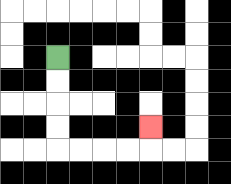{'start': '[2, 2]', 'end': '[6, 5]', 'path_directions': 'D,D,D,D,R,R,R,R,U', 'path_coordinates': '[[2, 2], [2, 3], [2, 4], [2, 5], [2, 6], [3, 6], [4, 6], [5, 6], [6, 6], [6, 5]]'}